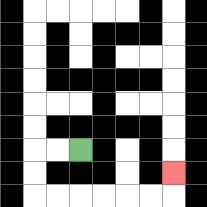{'start': '[3, 6]', 'end': '[7, 7]', 'path_directions': 'L,L,D,D,R,R,R,R,R,R,U', 'path_coordinates': '[[3, 6], [2, 6], [1, 6], [1, 7], [1, 8], [2, 8], [3, 8], [4, 8], [5, 8], [6, 8], [7, 8], [7, 7]]'}